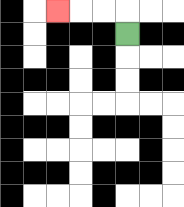{'start': '[5, 1]', 'end': '[2, 0]', 'path_directions': 'U,L,L,L', 'path_coordinates': '[[5, 1], [5, 0], [4, 0], [3, 0], [2, 0]]'}